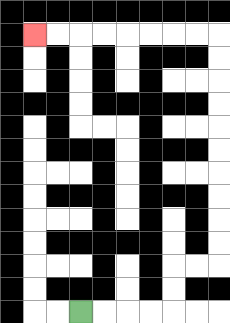{'start': '[3, 13]', 'end': '[1, 1]', 'path_directions': 'R,R,R,R,U,U,R,R,U,U,U,U,U,U,U,U,U,U,L,L,L,L,L,L,L,L', 'path_coordinates': '[[3, 13], [4, 13], [5, 13], [6, 13], [7, 13], [7, 12], [7, 11], [8, 11], [9, 11], [9, 10], [9, 9], [9, 8], [9, 7], [9, 6], [9, 5], [9, 4], [9, 3], [9, 2], [9, 1], [8, 1], [7, 1], [6, 1], [5, 1], [4, 1], [3, 1], [2, 1], [1, 1]]'}